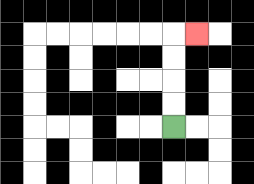{'start': '[7, 5]', 'end': '[8, 1]', 'path_directions': 'U,U,U,U,R', 'path_coordinates': '[[7, 5], [7, 4], [7, 3], [7, 2], [7, 1], [8, 1]]'}